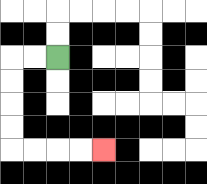{'start': '[2, 2]', 'end': '[4, 6]', 'path_directions': 'L,L,D,D,D,D,R,R,R,R', 'path_coordinates': '[[2, 2], [1, 2], [0, 2], [0, 3], [0, 4], [0, 5], [0, 6], [1, 6], [2, 6], [3, 6], [4, 6]]'}